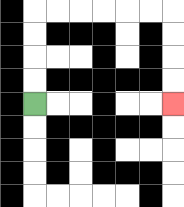{'start': '[1, 4]', 'end': '[7, 4]', 'path_directions': 'U,U,U,U,R,R,R,R,R,R,D,D,D,D', 'path_coordinates': '[[1, 4], [1, 3], [1, 2], [1, 1], [1, 0], [2, 0], [3, 0], [4, 0], [5, 0], [6, 0], [7, 0], [7, 1], [7, 2], [7, 3], [7, 4]]'}